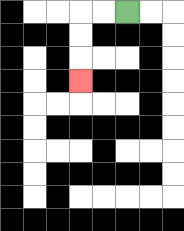{'start': '[5, 0]', 'end': '[3, 3]', 'path_directions': 'L,L,D,D,D', 'path_coordinates': '[[5, 0], [4, 0], [3, 0], [3, 1], [3, 2], [3, 3]]'}